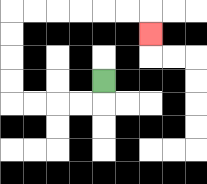{'start': '[4, 3]', 'end': '[6, 1]', 'path_directions': 'D,L,L,L,L,U,U,U,U,R,R,R,R,R,R,D', 'path_coordinates': '[[4, 3], [4, 4], [3, 4], [2, 4], [1, 4], [0, 4], [0, 3], [0, 2], [0, 1], [0, 0], [1, 0], [2, 0], [3, 0], [4, 0], [5, 0], [6, 0], [6, 1]]'}